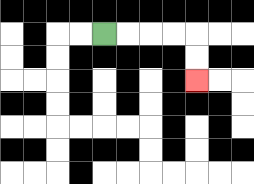{'start': '[4, 1]', 'end': '[8, 3]', 'path_directions': 'R,R,R,R,D,D', 'path_coordinates': '[[4, 1], [5, 1], [6, 1], [7, 1], [8, 1], [8, 2], [8, 3]]'}